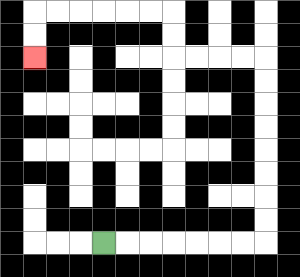{'start': '[4, 10]', 'end': '[1, 2]', 'path_directions': 'R,R,R,R,R,R,R,U,U,U,U,U,U,U,U,L,L,L,L,U,U,L,L,L,L,L,L,D,D', 'path_coordinates': '[[4, 10], [5, 10], [6, 10], [7, 10], [8, 10], [9, 10], [10, 10], [11, 10], [11, 9], [11, 8], [11, 7], [11, 6], [11, 5], [11, 4], [11, 3], [11, 2], [10, 2], [9, 2], [8, 2], [7, 2], [7, 1], [7, 0], [6, 0], [5, 0], [4, 0], [3, 0], [2, 0], [1, 0], [1, 1], [1, 2]]'}